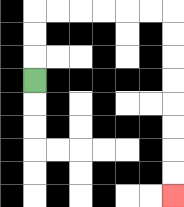{'start': '[1, 3]', 'end': '[7, 8]', 'path_directions': 'U,U,U,R,R,R,R,R,R,D,D,D,D,D,D,D,D', 'path_coordinates': '[[1, 3], [1, 2], [1, 1], [1, 0], [2, 0], [3, 0], [4, 0], [5, 0], [6, 0], [7, 0], [7, 1], [7, 2], [7, 3], [7, 4], [7, 5], [7, 6], [7, 7], [7, 8]]'}